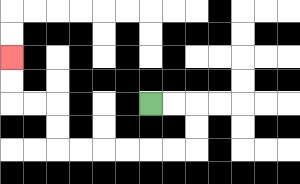{'start': '[6, 4]', 'end': '[0, 2]', 'path_directions': 'R,R,D,D,L,L,L,L,L,L,U,U,L,L,U,U', 'path_coordinates': '[[6, 4], [7, 4], [8, 4], [8, 5], [8, 6], [7, 6], [6, 6], [5, 6], [4, 6], [3, 6], [2, 6], [2, 5], [2, 4], [1, 4], [0, 4], [0, 3], [0, 2]]'}